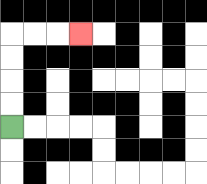{'start': '[0, 5]', 'end': '[3, 1]', 'path_directions': 'U,U,U,U,R,R,R', 'path_coordinates': '[[0, 5], [0, 4], [0, 3], [0, 2], [0, 1], [1, 1], [2, 1], [3, 1]]'}